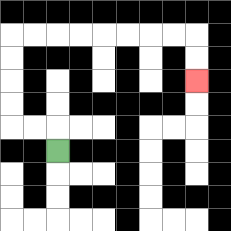{'start': '[2, 6]', 'end': '[8, 3]', 'path_directions': 'U,L,L,U,U,U,U,R,R,R,R,R,R,R,R,D,D', 'path_coordinates': '[[2, 6], [2, 5], [1, 5], [0, 5], [0, 4], [0, 3], [0, 2], [0, 1], [1, 1], [2, 1], [3, 1], [4, 1], [5, 1], [6, 1], [7, 1], [8, 1], [8, 2], [8, 3]]'}